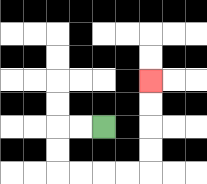{'start': '[4, 5]', 'end': '[6, 3]', 'path_directions': 'L,L,D,D,R,R,R,R,U,U,U,U', 'path_coordinates': '[[4, 5], [3, 5], [2, 5], [2, 6], [2, 7], [3, 7], [4, 7], [5, 7], [6, 7], [6, 6], [6, 5], [6, 4], [6, 3]]'}